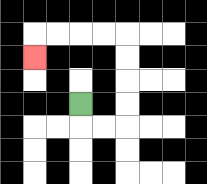{'start': '[3, 4]', 'end': '[1, 2]', 'path_directions': 'D,R,R,U,U,U,U,L,L,L,L,D', 'path_coordinates': '[[3, 4], [3, 5], [4, 5], [5, 5], [5, 4], [5, 3], [5, 2], [5, 1], [4, 1], [3, 1], [2, 1], [1, 1], [1, 2]]'}